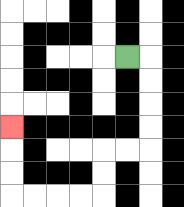{'start': '[5, 2]', 'end': '[0, 5]', 'path_directions': 'R,D,D,D,D,L,L,D,D,L,L,L,L,U,U,U', 'path_coordinates': '[[5, 2], [6, 2], [6, 3], [6, 4], [6, 5], [6, 6], [5, 6], [4, 6], [4, 7], [4, 8], [3, 8], [2, 8], [1, 8], [0, 8], [0, 7], [0, 6], [0, 5]]'}